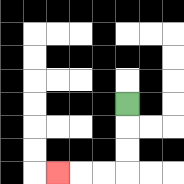{'start': '[5, 4]', 'end': '[2, 7]', 'path_directions': 'D,D,D,L,L,L', 'path_coordinates': '[[5, 4], [5, 5], [5, 6], [5, 7], [4, 7], [3, 7], [2, 7]]'}